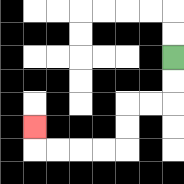{'start': '[7, 2]', 'end': '[1, 5]', 'path_directions': 'D,D,L,L,D,D,L,L,L,L,U', 'path_coordinates': '[[7, 2], [7, 3], [7, 4], [6, 4], [5, 4], [5, 5], [5, 6], [4, 6], [3, 6], [2, 6], [1, 6], [1, 5]]'}